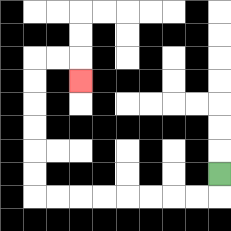{'start': '[9, 7]', 'end': '[3, 3]', 'path_directions': 'D,L,L,L,L,L,L,L,L,U,U,U,U,U,U,R,R,D', 'path_coordinates': '[[9, 7], [9, 8], [8, 8], [7, 8], [6, 8], [5, 8], [4, 8], [3, 8], [2, 8], [1, 8], [1, 7], [1, 6], [1, 5], [1, 4], [1, 3], [1, 2], [2, 2], [3, 2], [3, 3]]'}